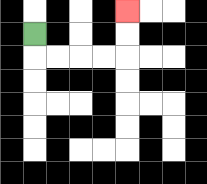{'start': '[1, 1]', 'end': '[5, 0]', 'path_directions': 'D,R,R,R,R,U,U', 'path_coordinates': '[[1, 1], [1, 2], [2, 2], [3, 2], [4, 2], [5, 2], [5, 1], [5, 0]]'}